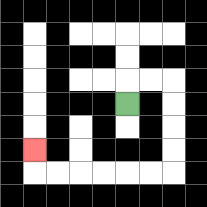{'start': '[5, 4]', 'end': '[1, 6]', 'path_directions': 'U,R,R,D,D,D,D,L,L,L,L,L,L,U', 'path_coordinates': '[[5, 4], [5, 3], [6, 3], [7, 3], [7, 4], [7, 5], [7, 6], [7, 7], [6, 7], [5, 7], [4, 7], [3, 7], [2, 7], [1, 7], [1, 6]]'}